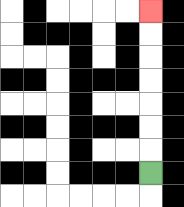{'start': '[6, 7]', 'end': '[6, 0]', 'path_directions': 'U,U,U,U,U,U,U', 'path_coordinates': '[[6, 7], [6, 6], [6, 5], [6, 4], [6, 3], [6, 2], [6, 1], [6, 0]]'}